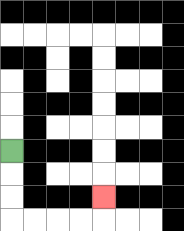{'start': '[0, 6]', 'end': '[4, 8]', 'path_directions': 'D,D,D,R,R,R,R,U', 'path_coordinates': '[[0, 6], [0, 7], [0, 8], [0, 9], [1, 9], [2, 9], [3, 9], [4, 9], [4, 8]]'}